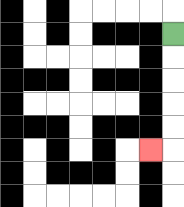{'start': '[7, 1]', 'end': '[6, 6]', 'path_directions': 'D,D,D,D,D,L', 'path_coordinates': '[[7, 1], [7, 2], [7, 3], [7, 4], [7, 5], [7, 6], [6, 6]]'}